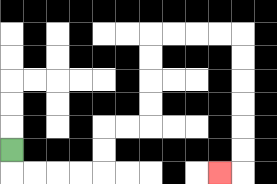{'start': '[0, 6]', 'end': '[9, 7]', 'path_directions': 'D,R,R,R,R,U,U,R,R,U,U,U,U,R,R,R,R,D,D,D,D,D,D,L', 'path_coordinates': '[[0, 6], [0, 7], [1, 7], [2, 7], [3, 7], [4, 7], [4, 6], [4, 5], [5, 5], [6, 5], [6, 4], [6, 3], [6, 2], [6, 1], [7, 1], [8, 1], [9, 1], [10, 1], [10, 2], [10, 3], [10, 4], [10, 5], [10, 6], [10, 7], [9, 7]]'}